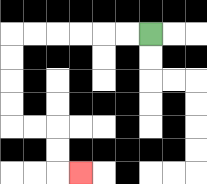{'start': '[6, 1]', 'end': '[3, 7]', 'path_directions': 'L,L,L,L,L,L,D,D,D,D,R,R,D,D,R', 'path_coordinates': '[[6, 1], [5, 1], [4, 1], [3, 1], [2, 1], [1, 1], [0, 1], [0, 2], [0, 3], [0, 4], [0, 5], [1, 5], [2, 5], [2, 6], [2, 7], [3, 7]]'}